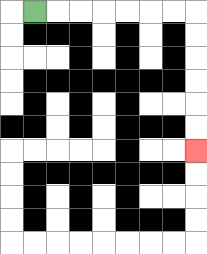{'start': '[1, 0]', 'end': '[8, 6]', 'path_directions': 'R,R,R,R,R,R,R,D,D,D,D,D,D', 'path_coordinates': '[[1, 0], [2, 0], [3, 0], [4, 0], [5, 0], [6, 0], [7, 0], [8, 0], [8, 1], [8, 2], [8, 3], [8, 4], [8, 5], [8, 6]]'}